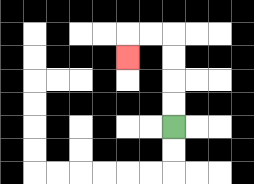{'start': '[7, 5]', 'end': '[5, 2]', 'path_directions': 'U,U,U,U,L,L,D', 'path_coordinates': '[[7, 5], [7, 4], [7, 3], [7, 2], [7, 1], [6, 1], [5, 1], [5, 2]]'}